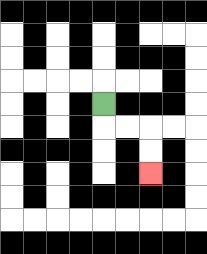{'start': '[4, 4]', 'end': '[6, 7]', 'path_directions': 'D,R,R,D,D', 'path_coordinates': '[[4, 4], [4, 5], [5, 5], [6, 5], [6, 6], [6, 7]]'}